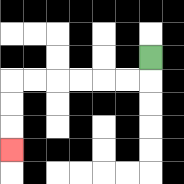{'start': '[6, 2]', 'end': '[0, 6]', 'path_directions': 'D,L,L,L,L,L,L,D,D,D', 'path_coordinates': '[[6, 2], [6, 3], [5, 3], [4, 3], [3, 3], [2, 3], [1, 3], [0, 3], [0, 4], [0, 5], [0, 6]]'}